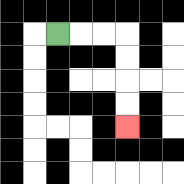{'start': '[2, 1]', 'end': '[5, 5]', 'path_directions': 'R,R,R,D,D,D,D', 'path_coordinates': '[[2, 1], [3, 1], [4, 1], [5, 1], [5, 2], [5, 3], [5, 4], [5, 5]]'}